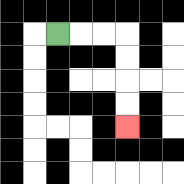{'start': '[2, 1]', 'end': '[5, 5]', 'path_directions': 'R,R,R,D,D,D,D', 'path_coordinates': '[[2, 1], [3, 1], [4, 1], [5, 1], [5, 2], [5, 3], [5, 4], [5, 5]]'}